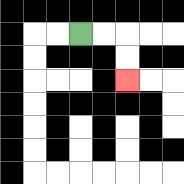{'start': '[3, 1]', 'end': '[5, 3]', 'path_directions': 'R,R,D,D', 'path_coordinates': '[[3, 1], [4, 1], [5, 1], [5, 2], [5, 3]]'}